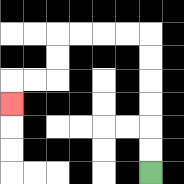{'start': '[6, 7]', 'end': '[0, 4]', 'path_directions': 'U,U,U,U,U,U,L,L,L,L,D,D,L,L,D', 'path_coordinates': '[[6, 7], [6, 6], [6, 5], [6, 4], [6, 3], [6, 2], [6, 1], [5, 1], [4, 1], [3, 1], [2, 1], [2, 2], [2, 3], [1, 3], [0, 3], [0, 4]]'}